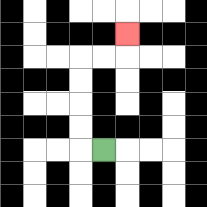{'start': '[4, 6]', 'end': '[5, 1]', 'path_directions': 'L,U,U,U,U,R,R,U', 'path_coordinates': '[[4, 6], [3, 6], [3, 5], [3, 4], [3, 3], [3, 2], [4, 2], [5, 2], [5, 1]]'}